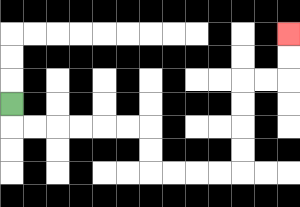{'start': '[0, 4]', 'end': '[12, 1]', 'path_directions': 'D,R,R,R,R,R,R,D,D,R,R,R,R,U,U,U,U,R,R,U,U', 'path_coordinates': '[[0, 4], [0, 5], [1, 5], [2, 5], [3, 5], [4, 5], [5, 5], [6, 5], [6, 6], [6, 7], [7, 7], [8, 7], [9, 7], [10, 7], [10, 6], [10, 5], [10, 4], [10, 3], [11, 3], [12, 3], [12, 2], [12, 1]]'}